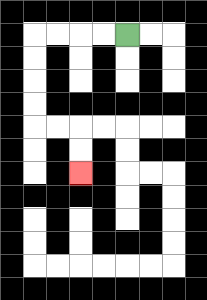{'start': '[5, 1]', 'end': '[3, 7]', 'path_directions': 'L,L,L,L,D,D,D,D,R,R,D,D', 'path_coordinates': '[[5, 1], [4, 1], [3, 1], [2, 1], [1, 1], [1, 2], [1, 3], [1, 4], [1, 5], [2, 5], [3, 5], [3, 6], [3, 7]]'}